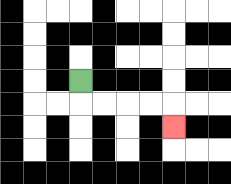{'start': '[3, 3]', 'end': '[7, 5]', 'path_directions': 'D,R,R,R,R,D', 'path_coordinates': '[[3, 3], [3, 4], [4, 4], [5, 4], [6, 4], [7, 4], [7, 5]]'}